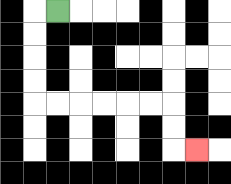{'start': '[2, 0]', 'end': '[8, 6]', 'path_directions': 'L,D,D,D,D,R,R,R,R,R,R,D,D,R', 'path_coordinates': '[[2, 0], [1, 0], [1, 1], [1, 2], [1, 3], [1, 4], [2, 4], [3, 4], [4, 4], [5, 4], [6, 4], [7, 4], [7, 5], [7, 6], [8, 6]]'}